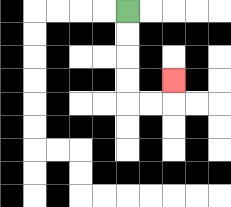{'start': '[5, 0]', 'end': '[7, 3]', 'path_directions': 'D,D,D,D,R,R,U', 'path_coordinates': '[[5, 0], [5, 1], [5, 2], [5, 3], [5, 4], [6, 4], [7, 4], [7, 3]]'}